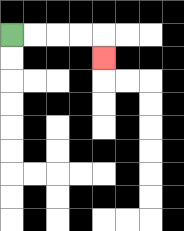{'start': '[0, 1]', 'end': '[4, 2]', 'path_directions': 'R,R,R,R,D', 'path_coordinates': '[[0, 1], [1, 1], [2, 1], [3, 1], [4, 1], [4, 2]]'}